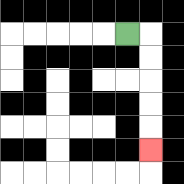{'start': '[5, 1]', 'end': '[6, 6]', 'path_directions': 'R,D,D,D,D,D', 'path_coordinates': '[[5, 1], [6, 1], [6, 2], [6, 3], [6, 4], [6, 5], [6, 6]]'}